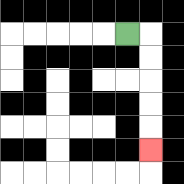{'start': '[5, 1]', 'end': '[6, 6]', 'path_directions': 'R,D,D,D,D,D', 'path_coordinates': '[[5, 1], [6, 1], [6, 2], [6, 3], [6, 4], [6, 5], [6, 6]]'}